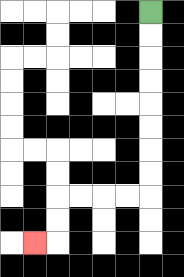{'start': '[6, 0]', 'end': '[1, 10]', 'path_directions': 'D,D,D,D,D,D,D,D,L,L,L,L,D,D,L', 'path_coordinates': '[[6, 0], [6, 1], [6, 2], [6, 3], [6, 4], [6, 5], [6, 6], [6, 7], [6, 8], [5, 8], [4, 8], [3, 8], [2, 8], [2, 9], [2, 10], [1, 10]]'}